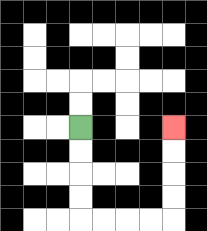{'start': '[3, 5]', 'end': '[7, 5]', 'path_directions': 'D,D,D,D,R,R,R,R,U,U,U,U', 'path_coordinates': '[[3, 5], [3, 6], [3, 7], [3, 8], [3, 9], [4, 9], [5, 9], [6, 9], [7, 9], [7, 8], [7, 7], [7, 6], [7, 5]]'}